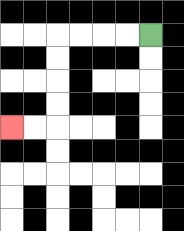{'start': '[6, 1]', 'end': '[0, 5]', 'path_directions': 'L,L,L,L,D,D,D,D,L,L', 'path_coordinates': '[[6, 1], [5, 1], [4, 1], [3, 1], [2, 1], [2, 2], [2, 3], [2, 4], [2, 5], [1, 5], [0, 5]]'}